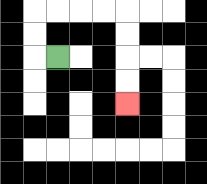{'start': '[2, 2]', 'end': '[5, 4]', 'path_directions': 'L,U,U,R,R,R,R,D,D,D,D', 'path_coordinates': '[[2, 2], [1, 2], [1, 1], [1, 0], [2, 0], [3, 0], [4, 0], [5, 0], [5, 1], [5, 2], [5, 3], [5, 4]]'}